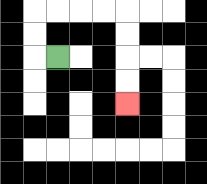{'start': '[2, 2]', 'end': '[5, 4]', 'path_directions': 'L,U,U,R,R,R,R,D,D,D,D', 'path_coordinates': '[[2, 2], [1, 2], [1, 1], [1, 0], [2, 0], [3, 0], [4, 0], [5, 0], [5, 1], [5, 2], [5, 3], [5, 4]]'}